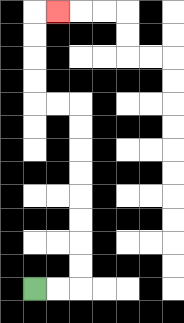{'start': '[1, 12]', 'end': '[2, 0]', 'path_directions': 'R,R,U,U,U,U,U,U,U,U,L,L,U,U,U,U,R', 'path_coordinates': '[[1, 12], [2, 12], [3, 12], [3, 11], [3, 10], [3, 9], [3, 8], [3, 7], [3, 6], [3, 5], [3, 4], [2, 4], [1, 4], [1, 3], [1, 2], [1, 1], [1, 0], [2, 0]]'}